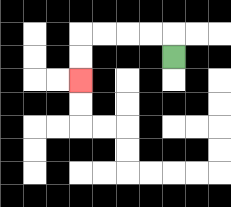{'start': '[7, 2]', 'end': '[3, 3]', 'path_directions': 'U,L,L,L,L,D,D', 'path_coordinates': '[[7, 2], [7, 1], [6, 1], [5, 1], [4, 1], [3, 1], [3, 2], [3, 3]]'}